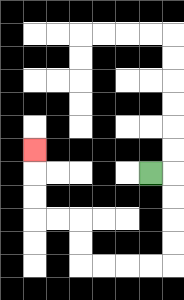{'start': '[6, 7]', 'end': '[1, 6]', 'path_directions': 'R,D,D,D,D,L,L,L,L,U,U,L,L,U,U,U', 'path_coordinates': '[[6, 7], [7, 7], [7, 8], [7, 9], [7, 10], [7, 11], [6, 11], [5, 11], [4, 11], [3, 11], [3, 10], [3, 9], [2, 9], [1, 9], [1, 8], [1, 7], [1, 6]]'}